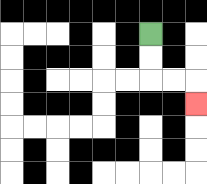{'start': '[6, 1]', 'end': '[8, 4]', 'path_directions': 'D,D,R,R,D', 'path_coordinates': '[[6, 1], [6, 2], [6, 3], [7, 3], [8, 3], [8, 4]]'}